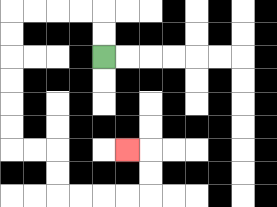{'start': '[4, 2]', 'end': '[5, 6]', 'path_directions': 'U,U,L,L,L,L,D,D,D,D,D,D,R,R,D,D,R,R,R,R,U,U,L', 'path_coordinates': '[[4, 2], [4, 1], [4, 0], [3, 0], [2, 0], [1, 0], [0, 0], [0, 1], [0, 2], [0, 3], [0, 4], [0, 5], [0, 6], [1, 6], [2, 6], [2, 7], [2, 8], [3, 8], [4, 8], [5, 8], [6, 8], [6, 7], [6, 6], [5, 6]]'}